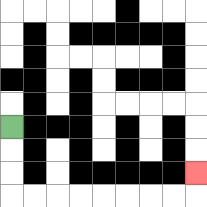{'start': '[0, 5]', 'end': '[8, 7]', 'path_directions': 'D,D,D,R,R,R,R,R,R,R,R,U', 'path_coordinates': '[[0, 5], [0, 6], [0, 7], [0, 8], [1, 8], [2, 8], [3, 8], [4, 8], [5, 8], [6, 8], [7, 8], [8, 8], [8, 7]]'}